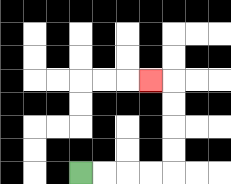{'start': '[3, 7]', 'end': '[6, 3]', 'path_directions': 'R,R,R,R,U,U,U,U,L', 'path_coordinates': '[[3, 7], [4, 7], [5, 7], [6, 7], [7, 7], [7, 6], [7, 5], [7, 4], [7, 3], [6, 3]]'}